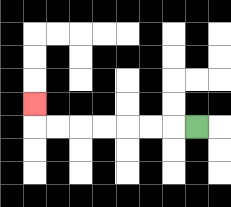{'start': '[8, 5]', 'end': '[1, 4]', 'path_directions': 'L,L,L,L,L,L,L,U', 'path_coordinates': '[[8, 5], [7, 5], [6, 5], [5, 5], [4, 5], [3, 5], [2, 5], [1, 5], [1, 4]]'}